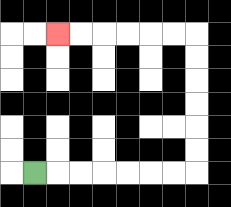{'start': '[1, 7]', 'end': '[2, 1]', 'path_directions': 'R,R,R,R,R,R,R,U,U,U,U,U,U,L,L,L,L,L,L', 'path_coordinates': '[[1, 7], [2, 7], [3, 7], [4, 7], [5, 7], [6, 7], [7, 7], [8, 7], [8, 6], [8, 5], [8, 4], [8, 3], [8, 2], [8, 1], [7, 1], [6, 1], [5, 1], [4, 1], [3, 1], [2, 1]]'}